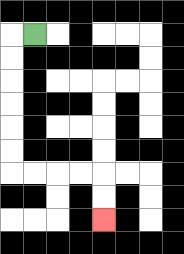{'start': '[1, 1]', 'end': '[4, 9]', 'path_directions': 'L,D,D,D,D,D,D,R,R,R,R,D,D', 'path_coordinates': '[[1, 1], [0, 1], [0, 2], [0, 3], [0, 4], [0, 5], [0, 6], [0, 7], [1, 7], [2, 7], [3, 7], [4, 7], [4, 8], [4, 9]]'}